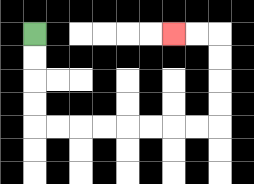{'start': '[1, 1]', 'end': '[7, 1]', 'path_directions': 'D,D,D,D,R,R,R,R,R,R,R,R,U,U,U,U,L,L', 'path_coordinates': '[[1, 1], [1, 2], [1, 3], [1, 4], [1, 5], [2, 5], [3, 5], [4, 5], [5, 5], [6, 5], [7, 5], [8, 5], [9, 5], [9, 4], [9, 3], [9, 2], [9, 1], [8, 1], [7, 1]]'}